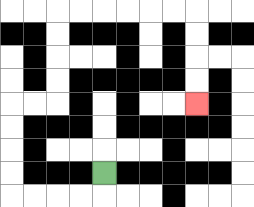{'start': '[4, 7]', 'end': '[8, 4]', 'path_directions': 'D,L,L,L,L,U,U,U,U,R,R,U,U,U,U,R,R,R,R,R,R,D,D,D,D', 'path_coordinates': '[[4, 7], [4, 8], [3, 8], [2, 8], [1, 8], [0, 8], [0, 7], [0, 6], [0, 5], [0, 4], [1, 4], [2, 4], [2, 3], [2, 2], [2, 1], [2, 0], [3, 0], [4, 0], [5, 0], [6, 0], [7, 0], [8, 0], [8, 1], [8, 2], [8, 3], [8, 4]]'}